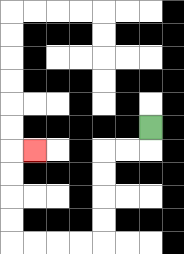{'start': '[6, 5]', 'end': '[1, 6]', 'path_directions': 'D,L,L,D,D,D,D,L,L,L,L,U,U,U,U,R', 'path_coordinates': '[[6, 5], [6, 6], [5, 6], [4, 6], [4, 7], [4, 8], [4, 9], [4, 10], [3, 10], [2, 10], [1, 10], [0, 10], [0, 9], [0, 8], [0, 7], [0, 6], [1, 6]]'}